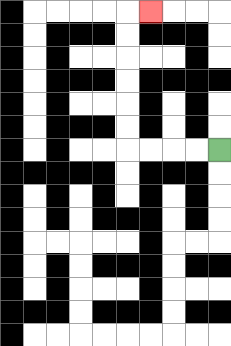{'start': '[9, 6]', 'end': '[6, 0]', 'path_directions': 'L,L,L,L,U,U,U,U,U,U,R', 'path_coordinates': '[[9, 6], [8, 6], [7, 6], [6, 6], [5, 6], [5, 5], [5, 4], [5, 3], [5, 2], [5, 1], [5, 0], [6, 0]]'}